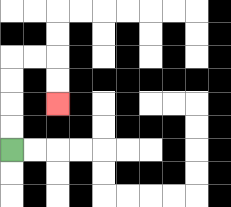{'start': '[0, 6]', 'end': '[2, 4]', 'path_directions': 'U,U,U,U,R,R,D,D', 'path_coordinates': '[[0, 6], [0, 5], [0, 4], [0, 3], [0, 2], [1, 2], [2, 2], [2, 3], [2, 4]]'}